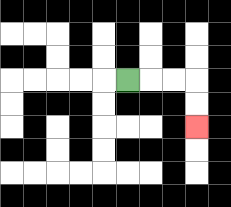{'start': '[5, 3]', 'end': '[8, 5]', 'path_directions': 'R,R,R,D,D', 'path_coordinates': '[[5, 3], [6, 3], [7, 3], [8, 3], [8, 4], [8, 5]]'}